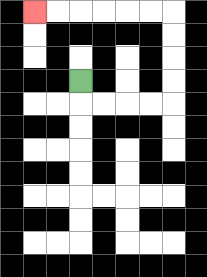{'start': '[3, 3]', 'end': '[1, 0]', 'path_directions': 'D,R,R,R,R,U,U,U,U,L,L,L,L,L,L', 'path_coordinates': '[[3, 3], [3, 4], [4, 4], [5, 4], [6, 4], [7, 4], [7, 3], [7, 2], [7, 1], [7, 0], [6, 0], [5, 0], [4, 0], [3, 0], [2, 0], [1, 0]]'}